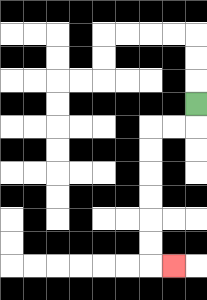{'start': '[8, 4]', 'end': '[7, 11]', 'path_directions': 'D,L,L,D,D,D,D,D,D,R', 'path_coordinates': '[[8, 4], [8, 5], [7, 5], [6, 5], [6, 6], [6, 7], [6, 8], [6, 9], [6, 10], [6, 11], [7, 11]]'}